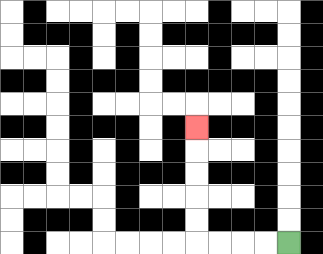{'start': '[12, 10]', 'end': '[8, 5]', 'path_directions': 'L,L,L,L,U,U,U,U,U', 'path_coordinates': '[[12, 10], [11, 10], [10, 10], [9, 10], [8, 10], [8, 9], [8, 8], [8, 7], [8, 6], [8, 5]]'}